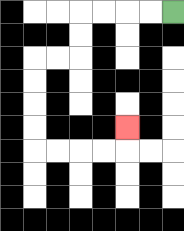{'start': '[7, 0]', 'end': '[5, 5]', 'path_directions': 'L,L,L,L,D,D,L,L,D,D,D,D,R,R,R,R,U', 'path_coordinates': '[[7, 0], [6, 0], [5, 0], [4, 0], [3, 0], [3, 1], [3, 2], [2, 2], [1, 2], [1, 3], [1, 4], [1, 5], [1, 6], [2, 6], [3, 6], [4, 6], [5, 6], [5, 5]]'}